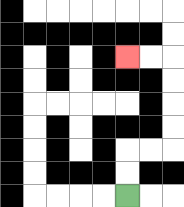{'start': '[5, 8]', 'end': '[5, 2]', 'path_directions': 'U,U,R,R,U,U,U,U,L,L', 'path_coordinates': '[[5, 8], [5, 7], [5, 6], [6, 6], [7, 6], [7, 5], [7, 4], [7, 3], [7, 2], [6, 2], [5, 2]]'}